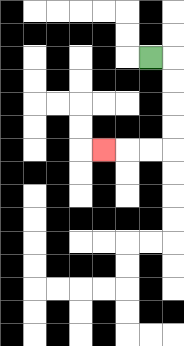{'start': '[6, 2]', 'end': '[4, 6]', 'path_directions': 'R,D,D,D,D,L,L,L', 'path_coordinates': '[[6, 2], [7, 2], [7, 3], [7, 4], [7, 5], [7, 6], [6, 6], [5, 6], [4, 6]]'}